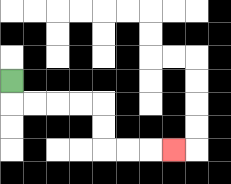{'start': '[0, 3]', 'end': '[7, 6]', 'path_directions': 'D,R,R,R,R,D,D,R,R,R', 'path_coordinates': '[[0, 3], [0, 4], [1, 4], [2, 4], [3, 4], [4, 4], [4, 5], [4, 6], [5, 6], [6, 6], [7, 6]]'}